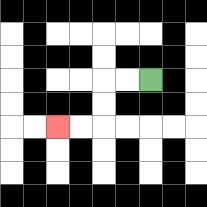{'start': '[6, 3]', 'end': '[2, 5]', 'path_directions': 'L,L,D,D,L,L', 'path_coordinates': '[[6, 3], [5, 3], [4, 3], [4, 4], [4, 5], [3, 5], [2, 5]]'}